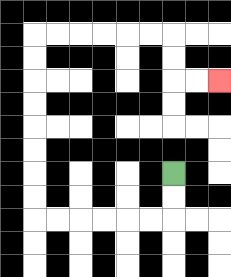{'start': '[7, 7]', 'end': '[9, 3]', 'path_directions': 'D,D,L,L,L,L,L,L,U,U,U,U,U,U,U,U,R,R,R,R,R,R,D,D,R,R', 'path_coordinates': '[[7, 7], [7, 8], [7, 9], [6, 9], [5, 9], [4, 9], [3, 9], [2, 9], [1, 9], [1, 8], [1, 7], [1, 6], [1, 5], [1, 4], [1, 3], [1, 2], [1, 1], [2, 1], [3, 1], [4, 1], [5, 1], [6, 1], [7, 1], [7, 2], [7, 3], [8, 3], [9, 3]]'}